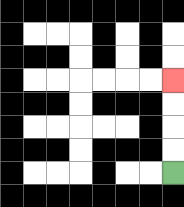{'start': '[7, 7]', 'end': '[7, 3]', 'path_directions': 'U,U,U,U', 'path_coordinates': '[[7, 7], [7, 6], [7, 5], [7, 4], [7, 3]]'}